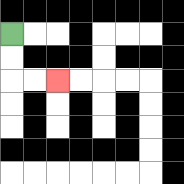{'start': '[0, 1]', 'end': '[2, 3]', 'path_directions': 'D,D,R,R', 'path_coordinates': '[[0, 1], [0, 2], [0, 3], [1, 3], [2, 3]]'}